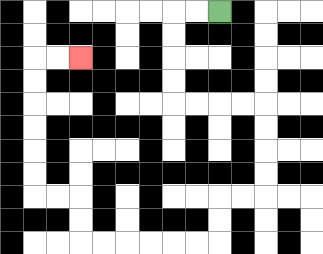{'start': '[9, 0]', 'end': '[3, 2]', 'path_directions': 'L,L,D,D,D,D,R,R,R,R,D,D,D,D,L,L,D,D,L,L,L,L,L,L,U,U,L,L,U,U,U,U,U,U,R,R', 'path_coordinates': '[[9, 0], [8, 0], [7, 0], [7, 1], [7, 2], [7, 3], [7, 4], [8, 4], [9, 4], [10, 4], [11, 4], [11, 5], [11, 6], [11, 7], [11, 8], [10, 8], [9, 8], [9, 9], [9, 10], [8, 10], [7, 10], [6, 10], [5, 10], [4, 10], [3, 10], [3, 9], [3, 8], [2, 8], [1, 8], [1, 7], [1, 6], [1, 5], [1, 4], [1, 3], [1, 2], [2, 2], [3, 2]]'}